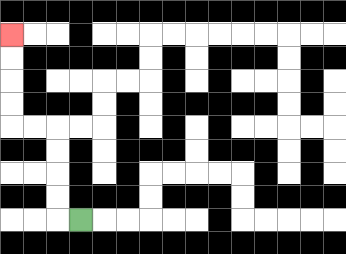{'start': '[3, 9]', 'end': '[0, 1]', 'path_directions': 'L,U,U,U,U,L,L,U,U,U,U', 'path_coordinates': '[[3, 9], [2, 9], [2, 8], [2, 7], [2, 6], [2, 5], [1, 5], [0, 5], [0, 4], [0, 3], [0, 2], [0, 1]]'}